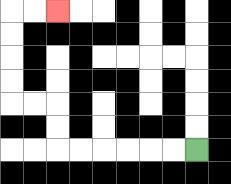{'start': '[8, 6]', 'end': '[2, 0]', 'path_directions': 'L,L,L,L,L,L,U,U,L,L,U,U,U,U,R,R', 'path_coordinates': '[[8, 6], [7, 6], [6, 6], [5, 6], [4, 6], [3, 6], [2, 6], [2, 5], [2, 4], [1, 4], [0, 4], [0, 3], [0, 2], [0, 1], [0, 0], [1, 0], [2, 0]]'}